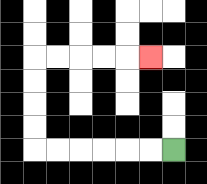{'start': '[7, 6]', 'end': '[6, 2]', 'path_directions': 'L,L,L,L,L,L,U,U,U,U,R,R,R,R,R', 'path_coordinates': '[[7, 6], [6, 6], [5, 6], [4, 6], [3, 6], [2, 6], [1, 6], [1, 5], [1, 4], [1, 3], [1, 2], [2, 2], [3, 2], [4, 2], [5, 2], [6, 2]]'}